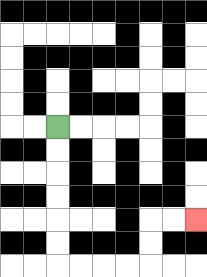{'start': '[2, 5]', 'end': '[8, 9]', 'path_directions': 'D,D,D,D,D,D,R,R,R,R,U,U,R,R', 'path_coordinates': '[[2, 5], [2, 6], [2, 7], [2, 8], [2, 9], [2, 10], [2, 11], [3, 11], [4, 11], [5, 11], [6, 11], [6, 10], [6, 9], [7, 9], [8, 9]]'}